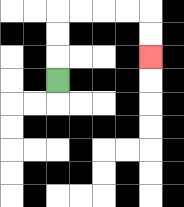{'start': '[2, 3]', 'end': '[6, 2]', 'path_directions': 'U,U,U,R,R,R,R,D,D', 'path_coordinates': '[[2, 3], [2, 2], [2, 1], [2, 0], [3, 0], [4, 0], [5, 0], [6, 0], [6, 1], [6, 2]]'}